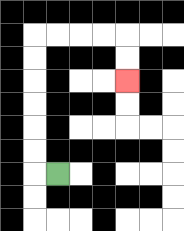{'start': '[2, 7]', 'end': '[5, 3]', 'path_directions': 'L,U,U,U,U,U,U,R,R,R,R,D,D', 'path_coordinates': '[[2, 7], [1, 7], [1, 6], [1, 5], [1, 4], [1, 3], [1, 2], [1, 1], [2, 1], [3, 1], [4, 1], [5, 1], [5, 2], [5, 3]]'}